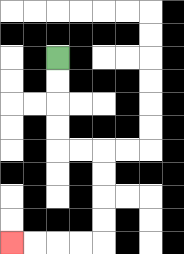{'start': '[2, 2]', 'end': '[0, 10]', 'path_directions': 'D,D,D,D,R,R,D,D,D,D,L,L,L,L', 'path_coordinates': '[[2, 2], [2, 3], [2, 4], [2, 5], [2, 6], [3, 6], [4, 6], [4, 7], [4, 8], [4, 9], [4, 10], [3, 10], [2, 10], [1, 10], [0, 10]]'}